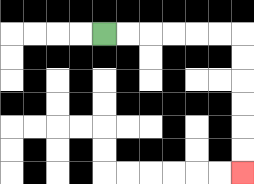{'start': '[4, 1]', 'end': '[10, 7]', 'path_directions': 'R,R,R,R,R,R,D,D,D,D,D,D', 'path_coordinates': '[[4, 1], [5, 1], [6, 1], [7, 1], [8, 1], [9, 1], [10, 1], [10, 2], [10, 3], [10, 4], [10, 5], [10, 6], [10, 7]]'}